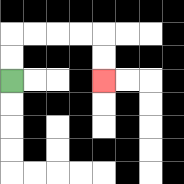{'start': '[0, 3]', 'end': '[4, 3]', 'path_directions': 'U,U,R,R,R,R,D,D', 'path_coordinates': '[[0, 3], [0, 2], [0, 1], [1, 1], [2, 1], [3, 1], [4, 1], [4, 2], [4, 3]]'}